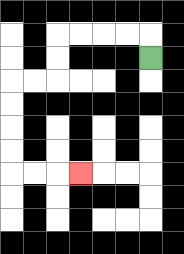{'start': '[6, 2]', 'end': '[3, 7]', 'path_directions': 'U,L,L,L,L,D,D,L,L,D,D,D,D,R,R,R', 'path_coordinates': '[[6, 2], [6, 1], [5, 1], [4, 1], [3, 1], [2, 1], [2, 2], [2, 3], [1, 3], [0, 3], [0, 4], [0, 5], [0, 6], [0, 7], [1, 7], [2, 7], [3, 7]]'}